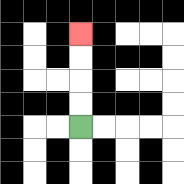{'start': '[3, 5]', 'end': '[3, 1]', 'path_directions': 'U,U,U,U', 'path_coordinates': '[[3, 5], [3, 4], [3, 3], [3, 2], [3, 1]]'}